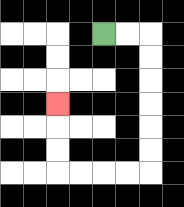{'start': '[4, 1]', 'end': '[2, 4]', 'path_directions': 'R,R,D,D,D,D,D,D,L,L,L,L,U,U,U', 'path_coordinates': '[[4, 1], [5, 1], [6, 1], [6, 2], [6, 3], [6, 4], [6, 5], [6, 6], [6, 7], [5, 7], [4, 7], [3, 7], [2, 7], [2, 6], [2, 5], [2, 4]]'}